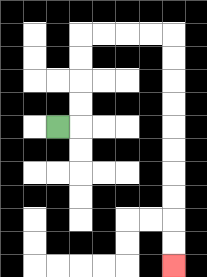{'start': '[2, 5]', 'end': '[7, 11]', 'path_directions': 'R,U,U,U,U,R,R,R,R,D,D,D,D,D,D,D,D,D,D', 'path_coordinates': '[[2, 5], [3, 5], [3, 4], [3, 3], [3, 2], [3, 1], [4, 1], [5, 1], [6, 1], [7, 1], [7, 2], [7, 3], [7, 4], [7, 5], [7, 6], [7, 7], [7, 8], [7, 9], [7, 10], [7, 11]]'}